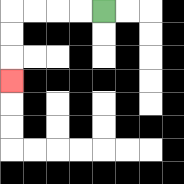{'start': '[4, 0]', 'end': '[0, 3]', 'path_directions': 'L,L,L,L,D,D,D', 'path_coordinates': '[[4, 0], [3, 0], [2, 0], [1, 0], [0, 0], [0, 1], [0, 2], [0, 3]]'}